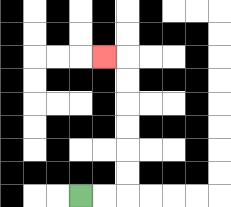{'start': '[3, 8]', 'end': '[4, 2]', 'path_directions': 'R,R,U,U,U,U,U,U,L', 'path_coordinates': '[[3, 8], [4, 8], [5, 8], [5, 7], [5, 6], [5, 5], [5, 4], [5, 3], [5, 2], [4, 2]]'}